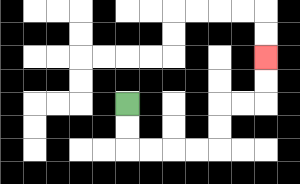{'start': '[5, 4]', 'end': '[11, 2]', 'path_directions': 'D,D,R,R,R,R,U,U,R,R,U,U', 'path_coordinates': '[[5, 4], [5, 5], [5, 6], [6, 6], [7, 6], [8, 6], [9, 6], [9, 5], [9, 4], [10, 4], [11, 4], [11, 3], [11, 2]]'}